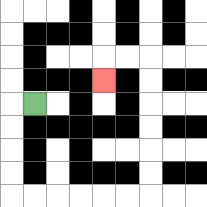{'start': '[1, 4]', 'end': '[4, 3]', 'path_directions': 'L,D,D,D,D,R,R,R,R,R,R,U,U,U,U,U,U,L,L,D', 'path_coordinates': '[[1, 4], [0, 4], [0, 5], [0, 6], [0, 7], [0, 8], [1, 8], [2, 8], [3, 8], [4, 8], [5, 8], [6, 8], [6, 7], [6, 6], [6, 5], [6, 4], [6, 3], [6, 2], [5, 2], [4, 2], [4, 3]]'}